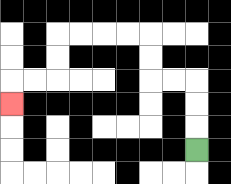{'start': '[8, 6]', 'end': '[0, 4]', 'path_directions': 'U,U,U,L,L,U,U,L,L,L,L,D,D,L,L,D', 'path_coordinates': '[[8, 6], [8, 5], [8, 4], [8, 3], [7, 3], [6, 3], [6, 2], [6, 1], [5, 1], [4, 1], [3, 1], [2, 1], [2, 2], [2, 3], [1, 3], [0, 3], [0, 4]]'}